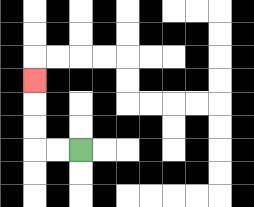{'start': '[3, 6]', 'end': '[1, 3]', 'path_directions': 'L,L,U,U,U', 'path_coordinates': '[[3, 6], [2, 6], [1, 6], [1, 5], [1, 4], [1, 3]]'}